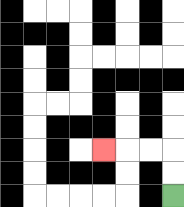{'start': '[7, 8]', 'end': '[4, 6]', 'path_directions': 'U,U,L,L,L', 'path_coordinates': '[[7, 8], [7, 7], [7, 6], [6, 6], [5, 6], [4, 6]]'}